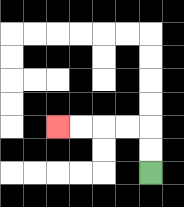{'start': '[6, 7]', 'end': '[2, 5]', 'path_directions': 'U,U,L,L,L,L', 'path_coordinates': '[[6, 7], [6, 6], [6, 5], [5, 5], [4, 5], [3, 5], [2, 5]]'}